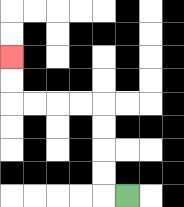{'start': '[5, 8]', 'end': '[0, 2]', 'path_directions': 'L,U,U,U,U,L,L,L,L,U,U', 'path_coordinates': '[[5, 8], [4, 8], [4, 7], [4, 6], [4, 5], [4, 4], [3, 4], [2, 4], [1, 4], [0, 4], [0, 3], [0, 2]]'}